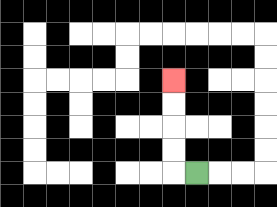{'start': '[8, 7]', 'end': '[7, 3]', 'path_directions': 'L,U,U,U,U', 'path_coordinates': '[[8, 7], [7, 7], [7, 6], [7, 5], [7, 4], [7, 3]]'}